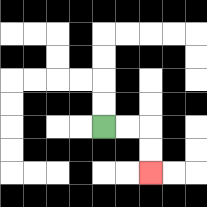{'start': '[4, 5]', 'end': '[6, 7]', 'path_directions': 'R,R,D,D', 'path_coordinates': '[[4, 5], [5, 5], [6, 5], [6, 6], [6, 7]]'}